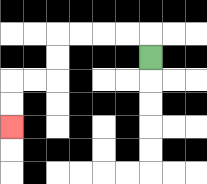{'start': '[6, 2]', 'end': '[0, 5]', 'path_directions': 'U,L,L,L,L,D,D,L,L,D,D', 'path_coordinates': '[[6, 2], [6, 1], [5, 1], [4, 1], [3, 1], [2, 1], [2, 2], [2, 3], [1, 3], [0, 3], [0, 4], [0, 5]]'}